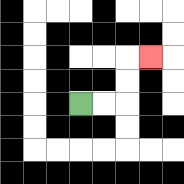{'start': '[3, 4]', 'end': '[6, 2]', 'path_directions': 'R,R,U,U,R', 'path_coordinates': '[[3, 4], [4, 4], [5, 4], [5, 3], [5, 2], [6, 2]]'}